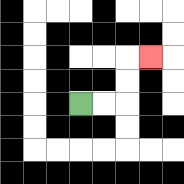{'start': '[3, 4]', 'end': '[6, 2]', 'path_directions': 'R,R,U,U,R', 'path_coordinates': '[[3, 4], [4, 4], [5, 4], [5, 3], [5, 2], [6, 2]]'}